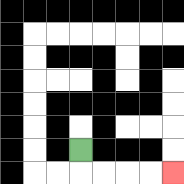{'start': '[3, 6]', 'end': '[7, 7]', 'path_directions': 'D,R,R,R,R', 'path_coordinates': '[[3, 6], [3, 7], [4, 7], [5, 7], [6, 7], [7, 7]]'}